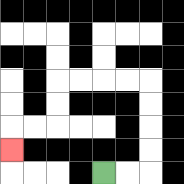{'start': '[4, 7]', 'end': '[0, 6]', 'path_directions': 'R,R,U,U,U,U,L,L,L,L,D,D,L,L,D', 'path_coordinates': '[[4, 7], [5, 7], [6, 7], [6, 6], [6, 5], [6, 4], [6, 3], [5, 3], [4, 3], [3, 3], [2, 3], [2, 4], [2, 5], [1, 5], [0, 5], [0, 6]]'}